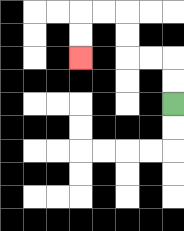{'start': '[7, 4]', 'end': '[3, 2]', 'path_directions': 'U,U,L,L,U,U,L,L,D,D', 'path_coordinates': '[[7, 4], [7, 3], [7, 2], [6, 2], [5, 2], [5, 1], [5, 0], [4, 0], [3, 0], [3, 1], [3, 2]]'}